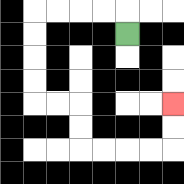{'start': '[5, 1]', 'end': '[7, 4]', 'path_directions': 'U,L,L,L,L,D,D,D,D,R,R,D,D,R,R,R,R,U,U', 'path_coordinates': '[[5, 1], [5, 0], [4, 0], [3, 0], [2, 0], [1, 0], [1, 1], [1, 2], [1, 3], [1, 4], [2, 4], [3, 4], [3, 5], [3, 6], [4, 6], [5, 6], [6, 6], [7, 6], [7, 5], [7, 4]]'}